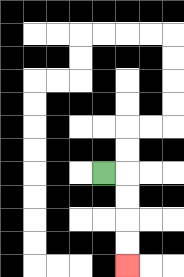{'start': '[4, 7]', 'end': '[5, 11]', 'path_directions': 'R,D,D,D,D', 'path_coordinates': '[[4, 7], [5, 7], [5, 8], [5, 9], [5, 10], [5, 11]]'}